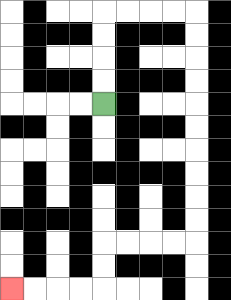{'start': '[4, 4]', 'end': '[0, 12]', 'path_directions': 'U,U,U,U,R,R,R,R,D,D,D,D,D,D,D,D,D,D,L,L,L,L,D,D,L,L,L,L', 'path_coordinates': '[[4, 4], [4, 3], [4, 2], [4, 1], [4, 0], [5, 0], [6, 0], [7, 0], [8, 0], [8, 1], [8, 2], [8, 3], [8, 4], [8, 5], [8, 6], [8, 7], [8, 8], [8, 9], [8, 10], [7, 10], [6, 10], [5, 10], [4, 10], [4, 11], [4, 12], [3, 12], [2, 12], [1, 12], [0, 12]]'}